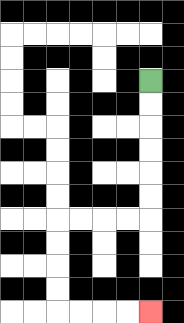{'start': '[6, 3]', 'end': '[6, 13]', 'path_directions': 'D,D,D,D,D,D,L,L,L,L,D,D,D,D,R,R,R,R', 'path_coordinates': '[[6, 3], [6, 4], [6, 5], [6, 6], [6, 7], [6, 8], [6, 9], [5, 9], [4, 9], [3, 9], [2, 9], [2, 10], [2, 11], [2, 12], [2, 13], [3, 13], [4, 13], [5, 13], [6, 13]]'}